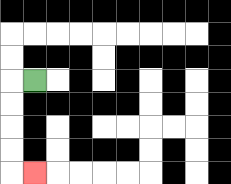{'start': '[1, 3]', 'end': '[1, 7]', 'path_directions': 'L,D,D,D,D,R', 'path_coordinates': '[[1, 3], [0, 3], [0, 4], [0, 5], [0, 6], [0, 7], [1, 7]]'}